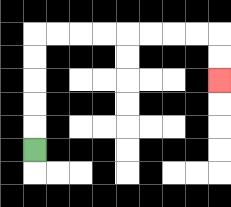{'start': '[1, 6]', 'end': '[9, 3]', 'path_directions': 'U,U,U,U,U,R,R,R,R,R,R,R,R,D,D', 'path_coordinates': '[[1, 6], [1, 5], [1, 4], [1, 3], [1, 2], [1, 1], [2, 1], [3, 1], [4, 1], [5, 1], [6, 1], [7, 1], [8, 1], [9, 1], [9, 2], [9, 3]]'}